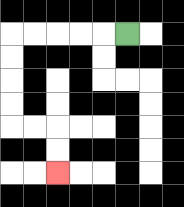{'start': '[5, 1]', 'end': '[2, 7]', 'path_directions': 'L,L,L,L,L,D,D,D,D,R,R,D,D', 'path_coordinates': '[[5, 1], [4, 1], [3, 1], [2, 1], [1, 1], [0, 1], [0, 2], [0, 3], [0, 4], [0, 5], [1, 5], [2, 5], [2, 6], [2, 7]]'}